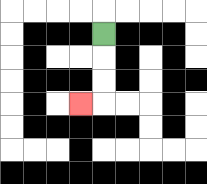{'start': '[4, 1]', 'end': '[3, 4]', 'path_directions': 'D,D,D,L', 'path_coordinates': '[[4, 1], [4, 2], [4, 3], [4, 4], [3, 4]]'}